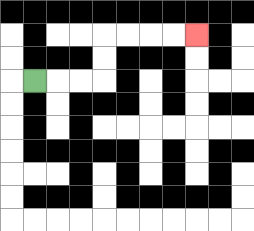{'start': '[1, 3]', 'end': '[8, 1]', 'path_directions': 'R,R,R,U,U,R,R,R,R', 'path_coordinates': '[[1, 3], [2, 3], [3, 3], [4, 3], [4, 2], [4, 1], [5, 1], [6, 1], [7, 1], [8, 1]]'}